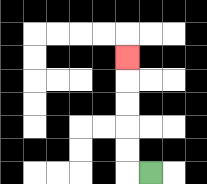{'start': '[6, 7]', 'end': '[5, 2]', 'path_directions': 'L,U,U,U,U,U', 'path_coordinates': '[[6, 7], [5, 7], [5, 6], [5, 5], [5, 4], [5, 3], [5, 2]]'}